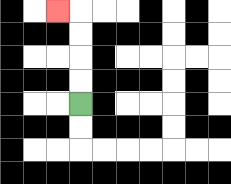{'start': '[3, 4]', 'end': '[2, 0]', 'path_directions': 'U,U,U,U,L', 'path_coordinates': '[[3, 4], [3, 3], [3, 2], [3, 1], [3, 0], [2, 0]]'}